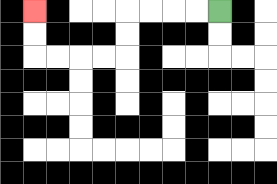{'start': '[9, 0]', 'end': '[1, 0]', 'path_directions': 'L,L,L,L,D,D,L,L,L,L,U,U', 'path_coordinates': '[[9, 0], [8, 0], [7, 0], [6, 0], [5, 0], [5, 1], [5, 2], [4, 2], [3, 2], [2, 2], [1, 2], [1, 1], [1, 0]]'}